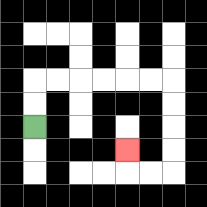{'start': '[1, 5]', 'end': '[5, 6]', 'path_directions': 'U,U,R,R,R,R,R,R,D,D,D,D,L,L,U', 'path_coordinates': '[[1, 5], [1, 4], [1, 3], [2, 3], [3, 3], [4, 3], [5, 3], [6, 3], [7, 3], [7, 4], [7, 5], [7, 6], [7, 7], [6, 7], [5, 7], [5, 6]]'}